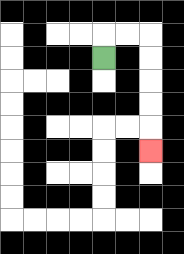{'start': '[4, 2]', 'end': '[6, 6]', 'path_directions': 'U,R,R,D,D,D,D,D', 'path_coordinates': '[[4, 2], [4, 1], [5, 1], [6, 1], [6, 2], [6, 3], [6, 4], [6, 5], [6, 6]]'}